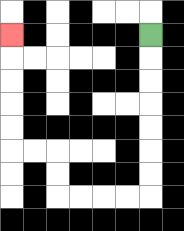{'start': '[6, 1]', 'end': '[0, 1]', 'path_directions': 'D,D,D,D,D,D,D,L,L,L,L,U,U,L,L,U,U,U,U,U', 'path_coordinates': '[[6, 1], [6, 2], [6, 3], [6, 4], [6, 5], [6, 6], [6, 7], [6, 8], [5, 8], [4, 8], [3, 8], [2, 8], [2, 7], [2, 6], [1, 6], [0, 6], [0, 5], [0, 4], [0, 3], [0, 2], [0, 1]]'}